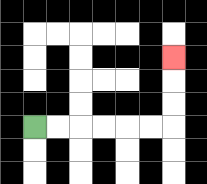{'start': '[1, 5]', 'end': '[7, 2]', 'path_directions': 'R,R,R,R,R,R,U,U,U', 'path_coordinates': '[[1, 5], [2, 5], [3, 5], [4, 5], [5, 5], [6, 5], [7, 5], [7, 4], [7, 3], [7, 2]]'}